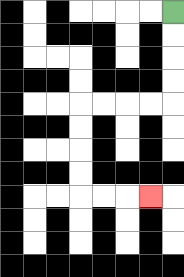{'start': '[7, 0]', 'end': '[6, 8]', 'path_directions': 'D,D,D,D,L,L,L,L,D,D,D,D,R,R,R', 'path_coordinates': '[[7, 0], [7, 1], [7, 2], [7, 3], [7, 4], [6, 4], [5, 4], [4, 4], [3, 4], [3, 5], [3, 6], [3, 7], [3, 8], [4, 8], [5, 8], [6, 8]]'}